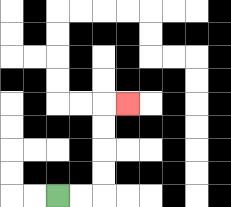{'start': '[2, 8]', 'end': '[5, 4]', 'path_directions': 'R,R,U,U,U,U,R', 'path_coordinates': '[[2, 8], [3, 8], [4, 8], [4, 7], [4, 6], [4, 5], [4, 4], [5, 4]]'}